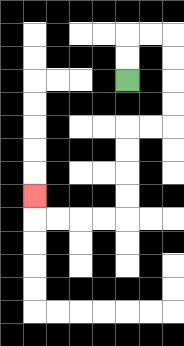{'start': '[5, 3]', 'end': '[1, 8]', 'path_directions': 'U,U,R,R,D,D,D,D,L,L,D,D,D,D,L,L,L,L,U', 'path_coordinates': '[[5, 3], [5, 2], [5, 1], [6, 1], [7, 1], [7, 2], [7, 3], [7, 4], [7, 5], [6, 5], [5, 5], [5, 6], [5, 7], [5, 8], [5, 9], [4, 9], [3, 9], [2, 9], [1, 9], [1, 8]]'}